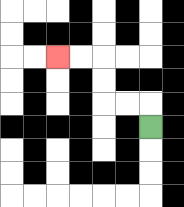{'start': '[6, 5]', 'end': '[2, 2]', 'path_directions': 'U,L,L,U,U,L,L', 'path_coordinates': '[[6, 5], [6, 4], [5, 4], [4, 4], [4, 3], [4, 2], [3, 2], [2, 2]]'}